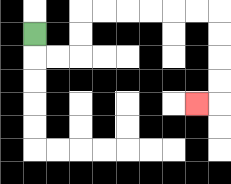{'start': '[1, 1]', 'end': '[8, 4]', 'path_directions': 'D,R,R,U,U,R,R,R,R,R,R,D,D,D,D,L', 'path_coordinates': '[[1, 1], [1, 2], [2, 2], [3, 2], [3, 1], [3, 0], [4, 0], [5, 0], [6, 0], [7, 0], [8, 0], [9, 0], [9, 1], [9, 2], [9, 3], [9, 4], [8, 4]]'}